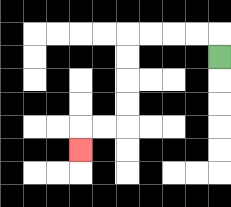{'start': '[9, 2]', 'end': '[3, 6]', 'path_directions': 'U,L,L,L,L,D,D,D,D,L,L,D', 'path_coordinates': '[[9, 2], [9, 1], [8, 1], [7, 1], [6, 1], [5, 1], [5, 2], [5, 3], [5, 4], [5, 5], [4, 5], [3, 5], [3, 6]]'}